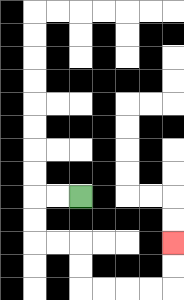{'start': '[3, 8]', 'end': '[7, 10]', 'path_directions': 'L,L,D,D,R,R,D,D,R,R,R,R,U,U', 'path_coordinates': '[[3, 8], [2, 8], [1, 8], [1, 9], [1, 10], [2, 10], [3, 10], [3, 11], [3, 12], [4, 12], [5, 12], [6, 12], [7, 12], [7, 11], [7, 10]]'}